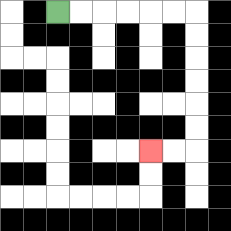{'start': '[2, 0]', 'end': '[6, 6]', 'path_directions': 'R,R,R,R,R,R,D,D,D,D,D,D,L,L', 'path_coordinates': '[[2, 0], [3, 0], [4, 0], [5, 0], [6, 0], [7, 0], [8, 0], [8, 1], [8, 2], [8, 3], [8, 4], [8, 5], [8, 6], [7, 6], [6, 6]]'}